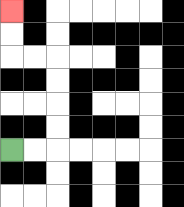{'start': '[0, 6]', 'end': '[0, 0]', 'path_directions': 'R,R,U,U,U,U,L,L,U,U', 'path_coordinates': '[[0, 6], [1, 6], [2, 6], [2, 5], [2, 4], [2, 3], [2, 2], [1, 2], [0, 2], [0, 1], [0, 0]]'}